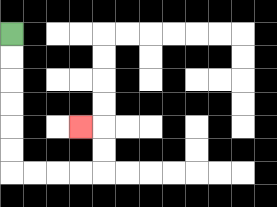{'start': '[0, 1]', 'end': '[3, 5]', 'path_directions': 'D,D,D,D,D,D,R,R,R,R,U,U,L', 'path_coordinates': '[[0, 1], [0, 2], [0, 3], [0, 4], [0, 5], [0, 6], [0, 7], [1, 7], [2, 7], [3, 7], [4, 7], [4, 6], [4, 5], [3, 5]]'}